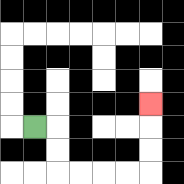{'start': '[1, 5]', 'end': '[6, 4]', 'path_directions': 'R,D,D,R,R,R,R,U,U,U', 'path_coordinates': '[[1, 5], [2, 5], [2, 6], [2, 7], [3, 7], [4, 7], [5, 7], [6, 7], [6, 6], [6, 5], [6, 4]]'}